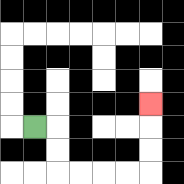{'start': '[1, 5]', 'end': '[6, 4]', 'path_directions': 'R,D,D,R,R,R,R,U,U,U', 'path_coordinates': '[[1, 5], [2, 5], [2, 6], [2, 7], [3, 7], [4, 7], [5, 7], [6, 7], [6, 6], [6, 5], [6, 4]]'}